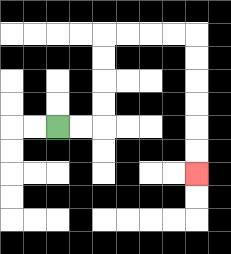{'start': '[2, 5]', 'end': '[8, 7]', 'path_directions': 'R,R,U,U,U,U,R,R,R,R,D,D,D,D,D,D', 'path_coordinates': '[[2, 5], [3, 5], [4, 5], [4, 4], [4, 3], [4, 2], [4, 1], [5, 1], [6, 1], [7, 1], [8, 1], [8, 2], [8, 3], [8, 4], [8, 5], [8, 6], [8, 7]]'}